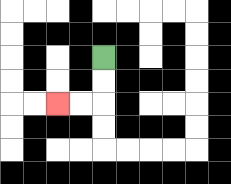{'start': '[4, 2]', 'end': '[2, 4]', 'path_directions': 'D,D,L,L', 'path_coordinates': '[[4, 2], [4, 3], [4, 4], [3, 4], [2, 4]]'}